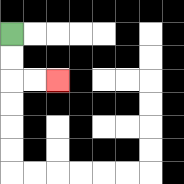{'start': '[0, 1]', 'end': '[2, 3]', 'path_directions': 'D,D,R,R', 'path_coordinates': '[[0, 1], [0, 2], [0, 3], [1, 3], [2, 3]]'}